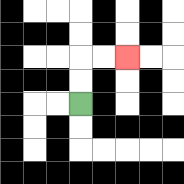{'start': '[3, 4]', 'end': '[5, 2]', 'path_directions': 'U,U,R,R', 'path_coordinates': '[[3, 4], [3, 3], [3, 2], [4, 2], [5, 2]]'}